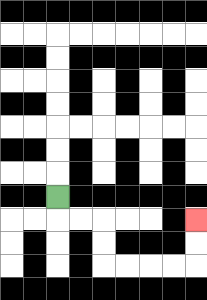{'start': '[2, 8]', 'end': '[8, 9]', 'path_directions': 'D,R,R,D,D,R,R,R,R,U,U', 'path_coordinates': '[[2, 8], [2, 9], [3, 9], [4, 9], [4, 10], [4, 11], [5, 11], [6, 11], [7, 11], [8, 11], [8, 10], [8, 9]]'}